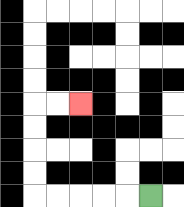{'start': '[6, 8]', 'end': '[3, 4]', 'path_directions': 'L,L,L,L,L,U,U,U,U,R,R', 'path_coordinates': '[[6, 8], [5, 8], [4, 8], [3, 8], [2, 8], [1, 8], [1, 7], [1, 6], [1, 5], [1, 4], [2, 4], [3, 4]]'}